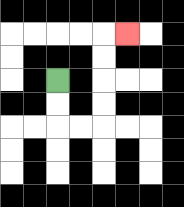{'start': '[2, 3]', 'end': '[5, 1]', 'path_directions': 'D,D,R,R,U,U,U,U,R', 'path_coordinates': '[[2, 3], [2, 4], [2, 5], [3, 5], [4, 5], [4, 4], [4, 3], [4, 2], [4, 1], [5, 1]]'}